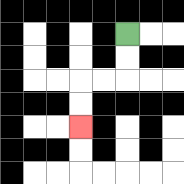{'start': '[5, 1]', 'end': '[3, 5]', 'path_directions': 'D,D,L,L,D,D', 'path_coordinates': '[[5, 1], [5, 2], [5, 3], [4, 3], [3, 3], [3, 4], [3, 5]]'}